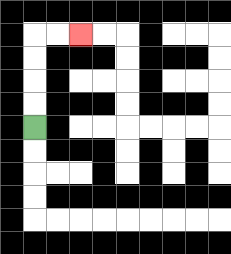{'start': '[1, 5]', 'end': '[3, 1]', 'path_directions': 'U,U,U,U,R,R', 'path_coordinates': '[[1, 5], [1, 4], [1, 3], [1, 2], [1, 1], [2, 1], [3, 1]]'}